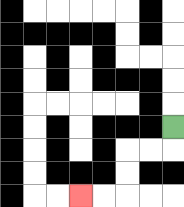{'start': '[7, 5]', 'end': '[3, 8]', 'path_directions': 'D,L,L,D,D,L,L', 'path_coordinates': '[[7, 5], [7, 6], [6, 6], [5, 6], [5, 7], [5, 8], [4, 8], [3, 8]]'}